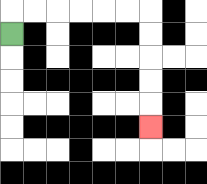{'start': '[0, 1]', 'end': '[6, 5]', 'path_directions': 'U,R,R,R,R,R,R,D,D,D,D,D', 'path_coordinates': '[[0, 1], [0, 0], [1, 0], [2, 0], [3, 0], [4, 0], [5, 0], [6, 0], [6, 1], [6, 2], [6, 3], [6, 4], [6, 5]]'}